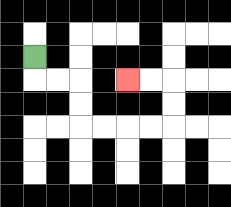{'start': '[1, 2]', 'end': '[5, 3]', 'path_directions': 'D,R,R,D,D,R,R,R,R,U,U,L,L', 'path_coordinates': '[[1, 2], [1, 3], [2, 3], [3, 3], [3, 4], [3, 5], [4, 5], [5, 5], [6, 5], [7, 5], [7, 4], [7, 3], [6, 3], [5, 3]]'}